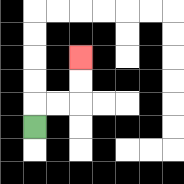{'start': '[1, 5]', 'end': '[3, 2]', 'path_directions': 'U,R,R,U,U', 'path_coordinates': '[[1, 5], [1, 4], [2, 4], [3, 4], [3, 3], [3, 2]]'}